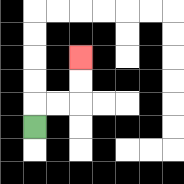{'start': '[1, 5]', 'end': '[3, 2]', 'path_directions': 'U,R,R,U,U', 'path_coordinates': '[[1, 5], [1, 4], [2, 4], [3, 4], [3, 3], [3, 2]]'}